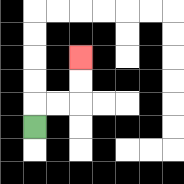{'start': '[1, 5]', 'end': '[3, 2]', 'path_directions': 'U,R,R,U,U', 'path_coordinates': '[[1, 5], [1, 4], [2, 4], [3, 4], [3, 3], [3, 2]]'}